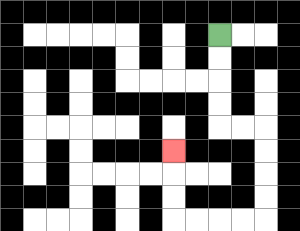{'start': '[9, 1]', 'end': '[7, 6]', 'path_directions': 'D,D,D,D,R,R,D,D,D,D,L,L,L,L,U,U,U', 'path_coordinates': '[[9, 1], [9, 2], [9, 3], [9, 4], [9, 5], [10, 5], [11, 5], [11, 6], [11, 7], [11, 8], [11, 9], [10, 9], [9, 9], [8, 9], [7, 9], [7, 8], [7, 7], [7, 6]]'}